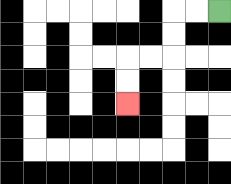{'start': '[9, 0]', 'end': '[5, 4]', 'path_directions': 'L,L,D,D,L,L,D,D', 'path_coordinates': '[[9, 0], [8, 0], [7, 0], [7, 1], [7, 2], [6, 2], [5, 2], [5, 3], [5, 4]]'}